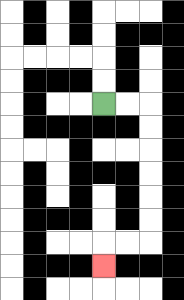{'start': '[4, 4]', 'end': '[4, 11]', 'path_directions': 'R,R,D,D,D,D,D,D,L,L,D', 'path_coordinates': '[[4, 4], [5, 4], [6, 4], [6, 5], [6, 6], [6, 7], [6, 8], [6, 9], [6, 10], [5, 10], [4, 10], [4, 11]]'}